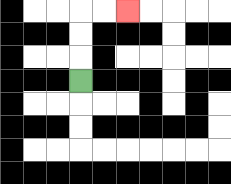{'start': '[3, 3]', 'end': '[5, 0]', 'path_directions': 'U,U,U,R,R', 'path_coordinates': '[[3, 3], [3, 2], [3, 1], [3, 0], [4, 0], [5, 0]]'}